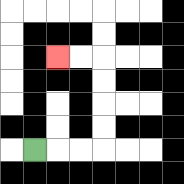{'start': '[1, 6]', 'end': '[2, 2]', 'path_directions': 'R,R,R,U,U,U,U,L,L', 'path_coordinates': '[[1, 6], [2, 6], [3, 6], [4, 6], [4, 5], [4, 4], [4, 3], [4, 2], [3, 2], [2, 2]]'}